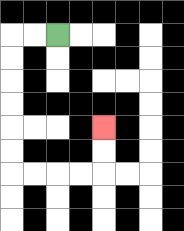{'start': '[2, 1]', 'end': '[4, 5]', 'path_directions': 'L,L,D,D,D,D,D,D,R,R,R,R,U,U', 'path_coordinates': '[[2, 1], [1, 1], [0, 1], [0, 2], [0, 3], [0, 4], [0, 5], [0, 6], [0, 7], [1, 7], [2, 7], [3, 7], [4, 7], [4, 6], [4, 5]]'}